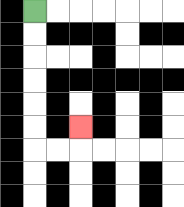{'start': '[1, 0]', 'end': '[3, 5]', 'path_directions': 'D,D,D,D,D,D,R,R,U', 'path_coordinates': '[[1, 0], [1, 1], [1, 2], [1, 3], [1, 4], [1, 5], [1, 6], [2, 6], [3, 6], [3, 5]]'}